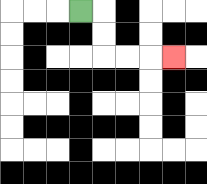{'start': '[3, 0]', 'end': '[7, 2]', 'path_directions': 'R,D,D,R,R,R', 'path_coordinates': '[[3, 0], [4, 0], [4, 1], [4, 2], [5, 2], [6, 2], [7, 2]]'}